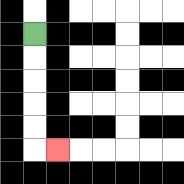{'start': '[1, 1]', 'end': '[2, 6]', 'path_directions': 'D,D,D,D,D,R', 'path_coordinates': '[[1, 1], [1, 2], [1, 3], [1, 4], [1, 5], [1, 6], [2, 6]]'}